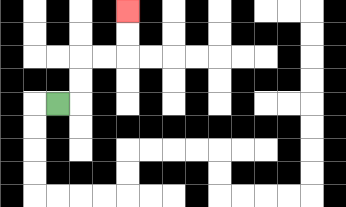{'start': '[2, 4]', 'end': '[5, 0]', 'path_directions': 'R,U,U,R,R,U,U', 'path_coordinates': '[[2, 4], [3, 4], [3, 3], [3, 2], [4, 2], [5, 2], [5, 1], [5, 0]]'}